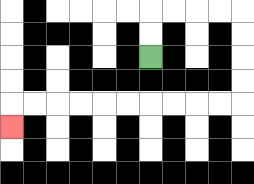{'start': '[6, 2]', 'end': '[0, 5]', 'path_directions': 'U,U,R,R,R,R,D,D,D,D,L,L,L,L,L,L,L,L,L,L,D', 'path_coordinates': '[[6, 2], [6, 1], [6, 0], [7, 0], [8, 0], [9, 0], [10, 0], [10, 1], [10, 2], [10, 3], [10, 4], [9, 4], [8, 4], [7, 4], [6, 4], [5, 4], [4, 4], [3, 4], [2, 4], [1, 4], [0, 4], [0, 5]]'}